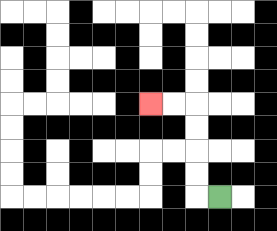{'start': '[9, 8]', 'end': '[6, 4]', 'path_directions': 'L,U,U,U,U,L,L', 'path_coordinates': '[[9, 8], [8, 8], [8, 7], [8, 6], [8, 5], [8, 4], [7, 4], [6, 4]]'}